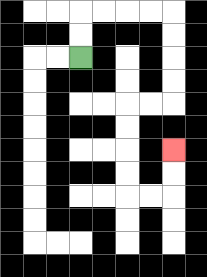{'start': '[3, 2]', 'end': '[7, 6]', 'path_directions': 'U,U,R,R,R,R,D,D,D,D,L,L,D,D,D,D,R,R,U,U', 'path_coordinates': '[[3, 2], [3, 1], [3, 0], [4, 0], [5, 0], [6, 0], [7, 0], [7, 1], [7, 2], [7, 3], [7, 4], [6, 4], [5, 4], [5, 5], [5, 6], [5, 7], [5, 8], [6, 8], [7, 8], [7, 7], [7, 6]]'}